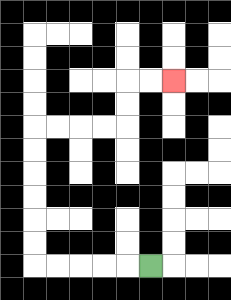{'start': '[6, 11]', 'end': '[7, 3]', 'path_directions': 'L,L,L,L,L,U,U,U,U,U,U,R,R,R,R,U,U,R,R', 'path_coordinates': '[[6, 11], [5, 11], [4, 11], [3, 11], [2, 11], [1, 11], [1, 10], [1, 9], [1, 8], [1, 7], [1, 6], [1, 5], [2, 5], [3, 5], [4, 5], [5, 5], [5, 4], [5, 3], [6, 3], [7, 3]]'}